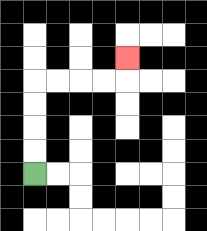{'start': '[1, 7]', 'end': '[5, 2]', 'path_directions': 'U,U,U,U,R,R,R,R,U', 'path_coordinates': '[[1, 7], [1, 6], [1, 5], [1, 4], [1, 3], [2, 3], [3, 3], [4, 3], [5, 3], [5, 2]]'}